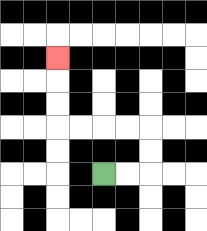{'start': '[4, 7]', 'end': '[2, 2]', 'path_directions': 'R,R,U,U,L,L,L,L,U,U,U', 'path_coordinates': '[[4, 7], [5, 7], [6, 7], [6, 6], [6, 5], [5, 5], [4, 5], [3, 5], [2, 5], [2, 4], [2, 3], [2, 2]]'}